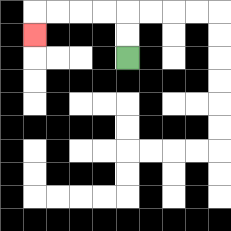{'start': '[5, 2]', 'end': '[1, 1]', 'path_directions': 'U,U,L,L,L,L,D', 'path_coordinates': '[[5, 2], [5, 1], [5, 0], [4, 0], [3, 0], [2, 0], [1, 0], [1, 1]]'}